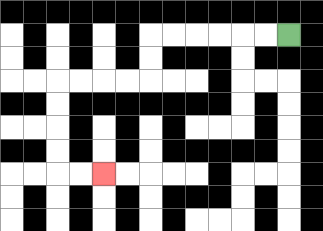{'start': '[12, 1]', 'end': '[4, 7]', 'path_directions': 'L,L,L,L,L,L,D,D,L,L,L,L,D,D,D,D,R,R', 'path_coordinates': '[[12, 1], [11, 1], [10, 1], [9, 1], [8, 1], [7, 1], [6, 1], [6, 2], [6, 3], [5, 3], [4, 3], [3, 3], [2, 3], [2, 4], [2, 5], [2, 6], [2, 7], [3, 7], [4, 7]]'}